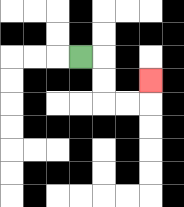{'start': '[3, 2]', 'end': '[6, 3]', 'path_directions': 'R,D,D,R,R,U', 'path_coordinates': '[[3, 2], [4, 2], [4, 3], [4, 4], [5, 4], [6, 4], [6, 3]]'}